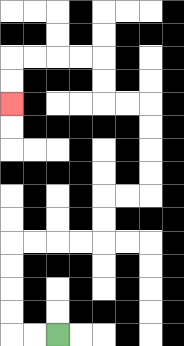{'start': '[2, 14]', 'end': '[0, 4]', 'path_directions': 'L,L,U,U,U,U,R,R,R,R,U,U,R,R,U,U,U,U,L,L,U,U,L,L,L,L,D,D', 'path_coordinates': '[[2, 14], [1, 14], [0, 14], [0, 13], [0, 12], [0, 11], [0, 10], [1, 10], [2, 10], [3, 10], [4, 10], [4, 9], [4, 8], [5, 8], [6, 8], [6, 7], [6, 6], [6, 5], [6, 4], [5, 4], [4, 4], [4, 3], [4, 2], [3, 2], [2, 2], [1, 2], [0, 2], [0, 3], [0, 4]]'}